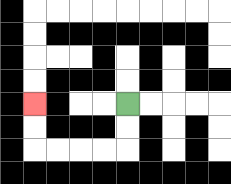{'start': '[5, 4]', 'end': '[1, 4]', 'path_directions': 'D,D,L,L,L,L,U,U', 'path_coordinates': '[[5, 4], [5, 5], [5, 6], [4, 6], [3, 6], [2, 6], [1, 6], [1, 5], [1, 4]]'}